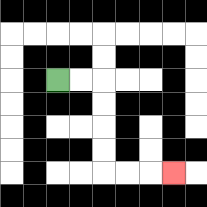{'start': '[2, 3]', 'end': '[7, 7]', 'path_directions': 'R,R,D,D,D,D,R,R,R', 'path_coordinates': '[[2, 3], [3, 3], [4, 3], [4, 4], [4, 5], [4, 6], [4, 7], [5, 7], [6, 7], [7, 7]]'}